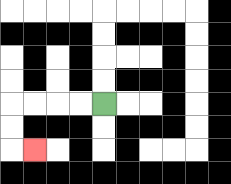{'start': '[4, 4]', 'end': '[1, 6]', 'path_directions': 'L,L,L,L,D,D,R', 'path_coordinates': '[[4, 4], [3, 4], [2, 4], [1, 4], [0, 4], [0, 5], [0, 6], [1, 6]]'}